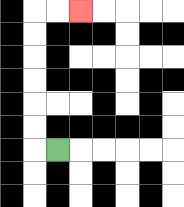{'start': '[2, 6]', 'end': '[3, 0]', 'path_directions': 'L,U,U,U,U,U,U,R,R', 'path_coordinates': '[[2, 6], [1, 6], [1, 5], [1, 4], [1, 3], [1, 2], [1, 1], [1, 0], [2, 0], [3, 0]]'}